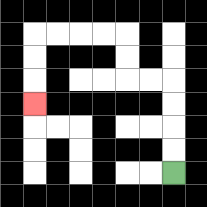{'start': '[7, 7]', 'end': '[1, 4]', 'path_directions': 'U,U,U,U,L,L,U,U,L,L,L,L,D,D,D', 'path_coordinates': '[[7, 7], [7, 6], [7, 5], [7, 4], [7, 3], [6, 3], [5, 3], [5, 2], [5, 1], [4, 1], [3, 1], [2, 1], [1, 1], [1, 2], [1, 3], [1, 4]]'}